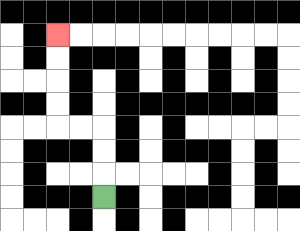{'start': '[4, 8]', 'end': '[2, 1]', 'path_directions': 'U,U,U,L,L,U,U,U,U', 'path_coordinates': '[[4, 8], [4, 7], [4, 6], [4, 5], [3, 5], [2, 5], [2, 4], [2, 3], [2, 2], [2, 1]]'}